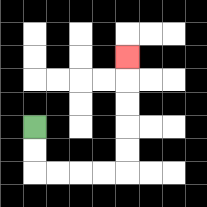{'start': '[1, 5]', 'end': '[5, 2]', 'path_directions': 'D,D,R,R,R,R,U,U,U,U,U', 'path_coordinates': '[[1, 5], [1, 6], [1, 7], [2, 7], [3, 7], [4, 7], [5, 7], [5, 6], [5, 5], [5, 4], [5, 3], [5, 2]]'}